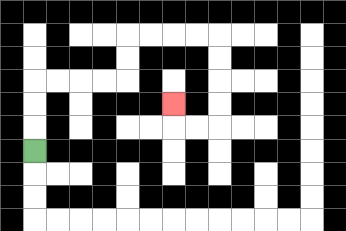{'start': '[1, 6]', 'end': '[7, 4]', 'path_directions': 'U,U,U,R,R,R,R,U,U,R,R,R,R,D,D,D,D,L,L,U', 'path_coordinates': '[[1, 6], [1, 5], [1, 4], [1, 3], [2, 3], [3, 3], [4, 3], [5, 3], [5, 2], [5, 1], [6, 1], [7, 1], [8, 1], [9, 1], [9, 2], [9, 3], [9, 4], [9, 5], [8, 5], [7, 5], [7, 4]]'}